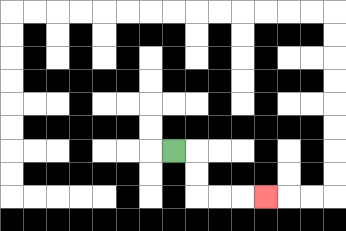{'start': '[7, 6]', 'end': '[11, 8]', 'path_directions': 'R,D,D,R,R,R', 'path_coordinates': '[[7, 6], [8, 6], [8, 7], [8, 8], [9, 8], [10, 8], [11, 8]]'}